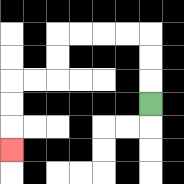{'start': '[6, 4]', 'end': '[0, 6]', 'path_directions': 'U,U,U,L,L,L,L,D,D,L,L,D,D,D', 'path_coordinates': '[[6, 4], [6, 3], [6, 2], [6, 1], [5, 1], [4, 1], [3, 1], [2, 1], [2, 2], [2, 3], [1, 3], [0, 3], [0, 4], [0, 5], [0, 6]]'}